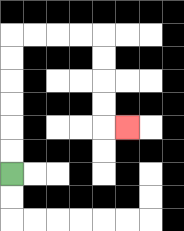{'start': '[0, 7]', 'end': '[5, 5]', 'path_directions': 'U,U,U,U,U,U,R,R,R,R,D,D,D,D,R', 'path_coordinates': '[[0, 7], [0, 6], [0, 5], [0, 4], [0, 3], [0, 2], [0, 1], [1, 1], [2, 1], [3, 1], [4, 1], [4, 2], [4, 3], [4, 4], [4, 5], [5, 5]]'}